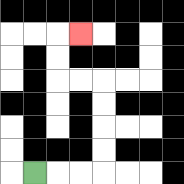{'start': '[1, 7]', 'end': '[3, 1]', 'path_directions': 'R,R,R,U,U,U,U,L,L,U,U,R', 'path_coordinates': '[[1, 7], [2, 7], [3, 7], [4, 7], [4, 6], [4, 5], [4, 4], [4, 3], [3, 3], [2, 3], [2, 2], [2, 1], [3, 1]]'}